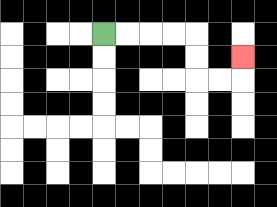{'start': '[4, 1]', 'end': '[10, 2]', 'path_directions': 'R,R,R,R,D,D,R,R,U', 'path_coordinates': '[[4, 1], [5, 1], [6, 1], [7, 1], [8, 1], [8, 2], [8, 3], [9, 3], [10, 3], [10, 2]]'}